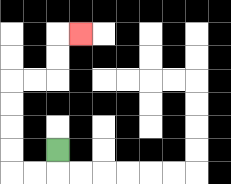{'start': '[2, 6]', 'end': '[3, 1]', 'path_directions': 'D,L,L,U,U,U,U,R,R,U,U,R', 'path_coordinates': '[[2, 6], [2, 7], [1, 7], [0, 7], [0, 6], [0, 5], [0, 4], [0, 3], [1, 3], [2, 3], [2, 2], [2, 1], [3, 1]]'}